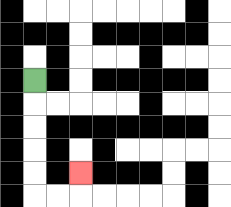{'start': '[1, 3]', 'end': '[3, 7]', 'path_directions': 'D,D,D,D,D,R,R,U', 'path_coordinates': '[[1, 3], [1, 4], [1, 5], [1, 6], [1, 7], [1, 8], [2, 8], [3, 8], [3, 7]]'}